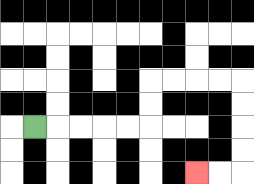{'start': '[1, 5]', 'end': '[8, 7]', 'path_directions': 'R,R,R,R,R,U,U,R,R,R,R,D,D,D,D,L,L', 'path_coordinates': '[[1, 5], [2, 5], [3, 5], [4, 5], [5, 5], [6, 5], [6, 4], [6, 3], [7, 3], [8, 3], [9, 3], [10, 3], [10, 4], [10, 5], [10, 6], [10, 7], [9, 7], [8, 7]]'}